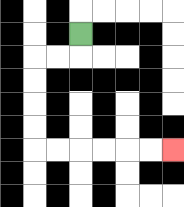{'start': '[3, 1]', 'end': '[7, 6]', 'path_directions': 'D,L,L,D,D,D,D,R,R,R,R,R,R', 'path_coordinates': '[[3, 1], [3, 2], [2, 2], [1, 2], [1, 3], [1, 4], [1, 5], [1, 6], [2, 6], [3, 6], [4, 6], [5, 6], [6, 6], [7, 6]]'}